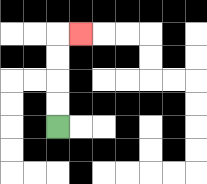{'start': '[2, 5]', 'end': '[3, 1]', 'path_directions': 'U,U,U,U,R', 'path_coordinates': '[[2, 5], [2, 4], [2, 3], [2, 2], [2, 1], [3, 1]]'}